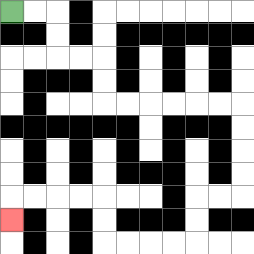{'start': '[0, 0]', 'end': '[0, 9]', 'path_directions': 'R,R,D,D,R,R,D,D,R,R,R,R,R,R,D,D,D,D,L,L,D,D,L,L,L,L,U,U,L,L,L,L,D', 'path_coordinates': '[[0, 0], [1, 0], [2, 0], [2, 1], [2, 2], [3, 2], [4, 2], [4, 3], [4, 4], [5, 4], [6, 4], [7, 4], [8, 4], [9, 4], [10, 4], [10, 5], [10, 6], [10, 7], [10, 8], [9, 8], [8, 8], [8, 9], [8, 10], [7, 10], [6, 10], [5, 10], [4, 10], [4, 9], [4, 8], [3, 8], [2, 8], [1, 8], [0, 8], [0, 9]]'}